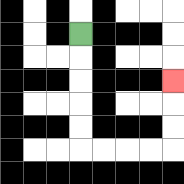{'start': '[3, 1]', 'end': '[7, 3]', 'path_directions': 'D,D,D,D,D,R,R,R,R,U,U,U', 'path_coordinates': '[[3, 1], [3, 2], [3, 3], [3, 4], [3, 5], [3, 6], [4, 6], [5, 6], [6, 6], [7, 6], [7, 5], [7, 4], [7, 3]]'}